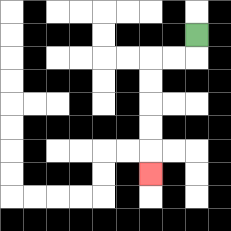{'start': '[8, 1]', 'end': '[6, 7]', 'path_directions': 'D,L,L,D,D,D,D,D', 'path_coordinates': '[[8, 1], [8, 2], [7, 2], [6, 2], [6, 3], [6, 4], [6, 5], [6, 6], [6, 7]]'}